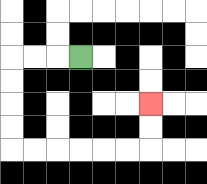{'start': '[3, 2]', 'end': '[6, 4]', 'path_directions': 'L,L,L,D,D,D,D,R,R,R,R,R,R,U,U', 'path_coordinates': '[[3, 2], [2, 2], [1, 2], [0, 2], [0, 3], [0, 4], [0, 5], [0, 6], [1, 6], [2, 6], [3, 6], [4, 6], [5, 6], [6, 6], [6, 5], [6, 4]]'}